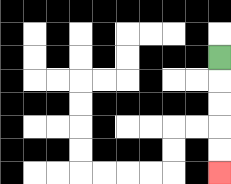{'start': '[9, 2]', 'end': '[9, 7]', 'path_directions': 'D,D,D,D,D', 'path_coordinates': '[[9, 2], [9, 3], [9, 4], [9, 5], [9, 6], [9, 7]]'}